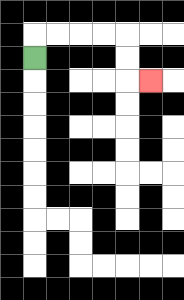{'start': '[1, 2]', 'end': '[6, 3]', 'path_directions': 'U,R,R,R,R,D,D,R', 'path_coordinates': '[[1, 2], [1, 1], [2, 1], [3, 1], [4, 1], [5, 1], [5, 2], [5, 3], [6, 3]]'}